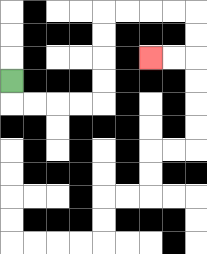{'start': '[0, 3]', 'end': '[6, 2]', 'path_directions': 'D,R,R,R,R,U,U,U,U,R,R,R,R,D,D,L,L', 'path_coordinates': '[[0, 3], [0, 4], [1, 4], [2, 4], [3, 4], [4, 4], [4, 3], [4, 2], [4, 1], [4, 0], [5, 0], [6, 0], [7, 0], [8, 0], [8, 1], [8, 2], [7, 2], [6, 2]]'}